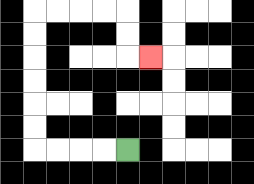{'start': '[5, 6]', 'end': '[6, 2]', 'path_directions': 'L,L,L,L,U,U,U,U,U,U,R,R,R,R,D,D,R', 'path_coordinates': '[[5, 6], [4, 6], [3, 6], [2, 6], [1, 6], [1, 5], [1, 4], [1, 3], [1, 2], [1, 1], [1, 0], [2, 0], [3, 0], [4, 0], [5, 0], [5, 1], [5, 2], [6, 2]]'}